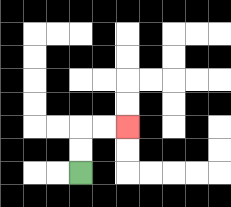{'start': '[3, 7]', 'end': '[5, 5]', 'path_directions': 'U,U,R,R', 'path_coordinates': '[[3, 7], [3, 6], [3, 5], [4, 5], [5, 5]]'}